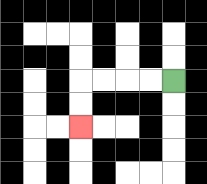{'start': '[7, 3]', 'end': '[3, 5]', 'path_directions': 'L,L,L,L,D,D', 'path_coordinates': '[[7, 3], [6, 3], [5, 3], [4, 3], [3, 3], [3, 4], [3, 5]]'}